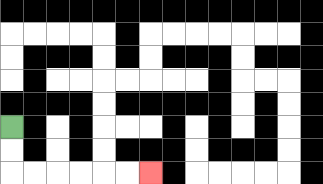{'start': '[0, 5]', 'end': '[6, 7]', 'path_directions': 'D,D,R,R,R,R,R,R', 'path_coordinates': '[[0, 5], [0, 6], [0, 7], [1, 7], [2, 7], [3, 7], [4, 7], [5, 7], [6, 7]]'}